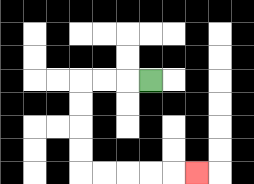{'start': '[6, 3]', 'end': '[8, 7]', 'path_directions': 'L,L,L,D,D,D,D,R,R,R,R,R', 'path_coordinates': '[[6, 3], [5, 3], [4, 3], [3, 3], [3, 4], [3, 5], [3, 6], [3, 7], [4, 7], [5, 7], [6, 7], [7, 7], [8, 7]]'}